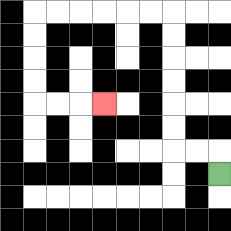{'start': '[9, 7]', 'end': '[4, 4]', 'path_directions': 'U,L,L,U,U,U,U,U,U,L,L,L,L,L,L,D,D,D,D,R,R,R', 'path_coordinates': '[[9, 7], [9, 6], [8, 6], [7, 6], [7, 5], [7, 4], [7, 3], [7, 2], [7, 1], [7, 0], [6, 0], [5, 0], [4, 0], [3, 0], [2, 0], [1, 0], [1, 1], [1, 2], [1, 3], [1, 4], [2, 4], [3, 4], [4, 4]]'}